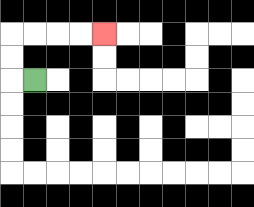{'start': '[1, 3]', 'end': '[4, 1]', 'path_directions': 'L,U,U,R,R,R,R', 'path_coordinates': '[[1, 3], [0, 3], [0, 2], [0, 1], [1, 1], [2, 1], [3, 1], [4, 1]]'}